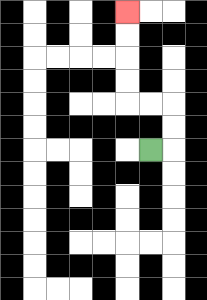{'start': '[6, 6]', 'end': '[5, 0]', 'path_directions': 'R,U,U,L,L,U,U,U,U', 'path_coordinates': '[[6, 6], [7, 6], [7, 5], [7, 4], [6, 4], [5, 4], [5, 3], [5, 2], [5, 1], [5, 0]]'}